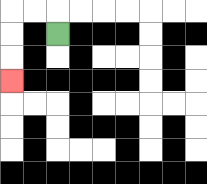{'start': '[2, 1]', 'end': '[0, 3]', 'path_directions': 'U,L,L,D,D,D', 'path_coordinates': '[[2, 1], [2, 0], [1, 0], [0, 0], [0, 1], [0, 2], [0, 3]]'}